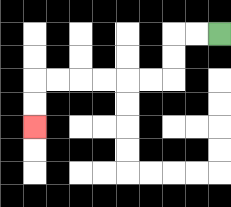{'start': '[9, 1]', 'end': '[1, 5]', 'path_directions': 'L,L,D,D,L,L,L,L,L,L,D,D', 'path_coordinates': '[[9, 1], [8, 1], [7, 1], [7, 2], [7, 3], [6, 3], [5, 3], [4, 3], [3, 3], [2, 3], [1, 3], [1, 4], [1, 5]]'}